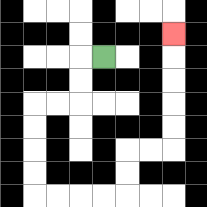{'start': '[4, 2]', 'end': '[7, 1]', 'path_directions': 'L,D,D,L,L,D,D,D,D,R,R,R,R,U,U,R,R,U,U,U,U,U', 'path_coordinates': '[[4, 2], [3, 2], [3, 3], [3, 4], [2, 4], [1, 4], [1, 5], [1, 6], [1, 7], [1, 8], [2, 8], [3, 8], [4, 8], [5, 8], [5, 7], [5, 6], [6, 6], [7, 6], [7, 5], [7, 4], [7, 3], [7, 2], [7, 1]]'}